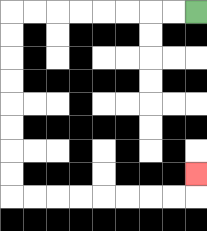{'start': '[8, 0]', 'end': '[8, 7]', 'path_directions': 'L,L,L,L,L,L,L,L,D,D,D,D,D,D,D,D,R,R,R,R,R,R,R,R,U', 'path_coordinates': '[[8, 0], [7, 0], [6, 0], [5, 0], [4, 0], [3, 0], [2, 0], [1, 0], [0, 0], [0, 1], [0, 2], [0, 3], [0, 4], [0, 5], [0, 6], [0, 7], [0, 8], [1, 8], [2, 8], [3, 8], [4, 8], [5, 8], [6, 8], [7, 8], [8, 8], [8, 7]]'}